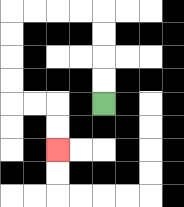{'start': '[4, 4]', 'end': '[2, 6]', 'path_directions': 'U,U,U,U,L,L,L,L,D,D,D,D,R,R,D,D', 'path_coordinates': '[[4, 4], [4, 3], [4, 2], [4, 1], [4, 0], [3, 0], [2, 0], [1, 0], [0, 0], [0, 1], [0, 2], [0, 3], [0, 4], [1, 4], [2, 4], [2, 5], [2, 6]]'}